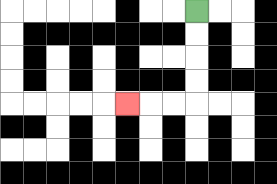{'start': '[8, 0]', 'end': '[5, 4]', 'path_directions': 'D,D,D,D,L,L,L', 'path_coordinates': '[[8, 0], [8, 1], [8, 2], [8, 3], [8, 4], [7, 4], [6, 4], [5, 4]]'}